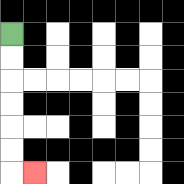{'start': '[0, 1]', 'end': '[1, 7]', 'path_directions': 'D,D,D,D,D,D,R', 'path_coordinates': '[[0, 1], [0, 2], [0, 3], [0, 4], [0, 5], [0, 6], [0, 7], [1, 7]]'}